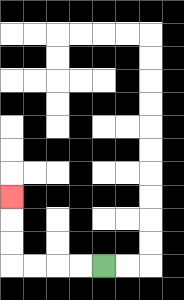{'start': '[4, 11]', 'end': '[0, 8]', 'path_directions': 'L,L,L,L,U,U,U', 'path_coordinates': '[[4, 11], [3, 11], [2, 11], [1, 11], [0, 11], [0, 10], [0, 9], [0, 8]]'}